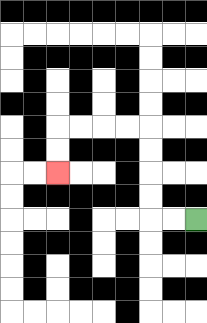{'start': '[8, 9]', 'end': '[2, 7]', 'path_directions': 'L,L,U,U,U,U,L,L,L,L,D,D', 'path_coordinates': '[[8, 9], [7, 9], [6, 9], [6, 8], [6, 7], [6, 6], [6, 5], [5, 5], [4, 5], [3, 5], [2, 5], [2, 6], [2, 7]]'}